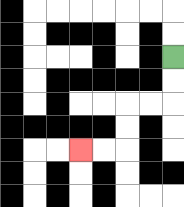{'start': '[7, 2]', 'end': '[3, 6]', 'path_directions': 'D,D,L,L,D,D,L,L', 'path_coordinates': '[[7, 2], [7, 3], [7, 4], [6, 4], [5, 4], [5, 5], [5, 6], [4, 6], [3, 6]]'}